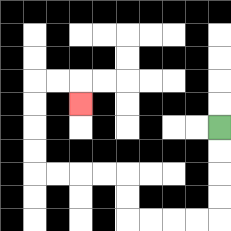{'start': '[9, 5]', 'end': '[3, 4]', 'path_directions': 'D,D,D,D,L,L,L,L,U,U,L,L,L,L,U,U,U,U,R,R,D', 'path_coordinates': '[[9, 5], [9, 6], [9, 7], [9, 8], [9, 9], [8, 9], [7, 9], [6, 9], [5, 9], [5, 8], [5, 7], [4, 7], [3, 7], [2, 7], [1, 7], [1, 6], [1, 5], [1, 4], [1, 3], [2, 3], [3, 3], [3, 4]]'}